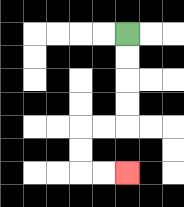{'start': '[5, 1]', 'end': '[5, 7]', 'path_directions': 'D,D,D,D,L,L,D,D,R,R', 'path_coordinates': '[[5, 1], [5, 2], [5, 3], [5, 4], [5, 5], [4, 5], [3, 5], [3, 6], [3, 7], [4, 7], [5, 7]]'}